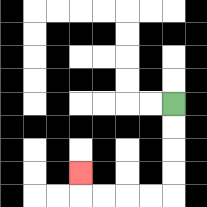{'start': '[7, 4]', 'end': '[3, 7]', 'path_directions': 'D,D,D,D,L,L,L,L,U', 'path_coordinates': '[[7, 4], [7, 5], [7, 6], [7, 7], [7, 8], [6, 8], [5, 8], [4, 8], [3, 8], [3, 7]]'}